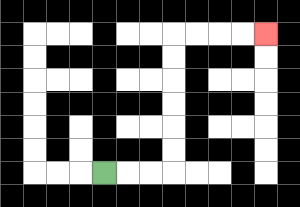{'start': '[4, 7]', 'end': '[11, 1]', 'path_directions': 'R,R,R,U,U,U,U,U,U,R,R,R,R', 'path_coordinates': '[[4, 7], [5, 7], [6, 7], [7, 7], [7, 6], [7, 5], [7, 4], [7, 3], [7, 2], [7, 1], [8, 1], [9, 1], [10, 1], [11, 1]]'}